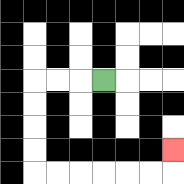{'start': '[4, 3]', 'end': '[7, 6]', 'path_directions': 'L,L,L,D,D,D,D,R,R,R,R,R,R,U', 'path_coordinates': '[[4, 3], [3, 3], [2, 3], [1, 3], [1, 4], [1, 5], [1, 6], [1, 7], [2, 7], [3, 7], [4, 7], [5, 7], [6, 7], [7, 7], [7, 6]]'}